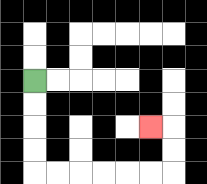{'start': '[1, 3]', 'end': '[6, 5]', 'path_directions': 'D,D,D,D,R,R,R,R,R,R,U,U,L', 'path_coordinates': '[[1, 3], [1, 4], [1, 5], [1, 6], [1, 7], [2, 7], [3, 7], [4, 7], [5, 7], [6, 7], [7, 7], [7, 6], [7, 5], [6, 5]]'}